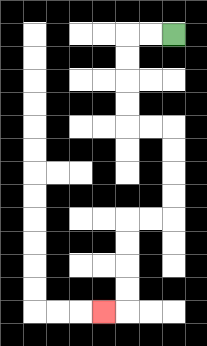{'start': '[7, 1]', 'end': '[4, 13]', 'path_directions': 'L,L,D,D,D,D,R,R,D,D,D,D,L,L,D,D,D,D,L', 'path_coordinates': '[[7, 1], [6, 1], [5, 1], [5, 2], [5, 3], [5, 4], [5, 5], [6, 5], [7, 5], [7, 6], [7, 7], [7, 8], [7, 9], [6, 9], [5, 9], [5, 10], [5, 11], [5, 12], [5, 13], [4, 13]]'}